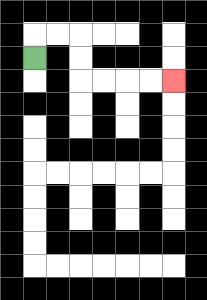{'start': '[1, 2]', 'end': '[7, 3]', 'path_directions': 'U,R,R,D,D,R,R,R,R', 'path_coordinates': '[[1, 2], [1, 1], [2, 1], [3, 1], [3, 2], [3, 3], [4, 3], [5, 3], [6, 3], [7, 3]]'}